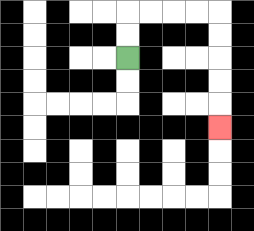{'start': '[5, 2]', 'end': '[9, 5]', 'path_directions': 'U,U,R,R,R,R,D,D,D,D,D', 'path_coordinates': '[[5, 2], [5, 1], [5, 0], [6, 0], [7, 0], [8, 0], [9, 0], [9, 1], [9, 2], [9, 3], [9, 4], [9, 5]]'}